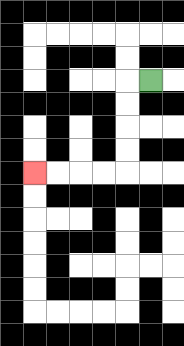{'start': '[6, 3]', 'end': '[1, 7]', 'path_directions': 'L,D,D,D,D,L,L,L,L', 'path_coordinates': '[[6, 3], [5, 3], [5, 4], [5, 5], [5, 6], [5, 7], [4, 7], [3, 7], [2, 7], [1, 7]]'}